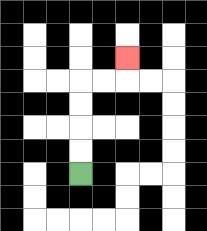{'start': '[3, 7]', 'end': '[5, 2]', 'path_directions': 'U,U,U,U,R,R,U', 'path_coordinates': '[[3, 7], [3, 6], [3, 5], [3, 4], [3, 3], [4, 3], [5, 3], [5, 2]]'}